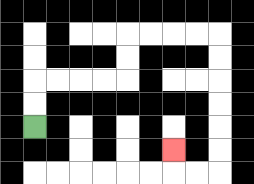{'start': '[1, 5]', 'end': '[7, 6]', 'path_directions': 'U,U,R,R,R,R,U,U,R,R,R,R,D,D,D,D,D,D,L,L,U', 'path_coordinates': '[[1, 5], [1, 4], [1, 3], [2, 3], [3, 3], [4, 3], [5, 3], [5, 2], [5, 1], [6, 1], [7, 1], [8, 1], [9, 1], [9, 2], [9, 3], [9, 4], [9, 5], [9, 6], [9, 7], [8, 7], [7, 7], [7, 6]]'}